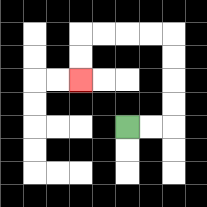{'start': '[5, 5]', 'end': '[3, 3]', 'path_directions': 'R,R,U,U,U,U,L,L,L,L,D,D', 'path_coordinates': '[[5, 5], [6, 5], [7, 5], [7, 4], [7, 3], [7, 2], [7, 1], [6, 1], [5, 1], [4, 1], [3, 1], [3, 2], [3, 3]]'}